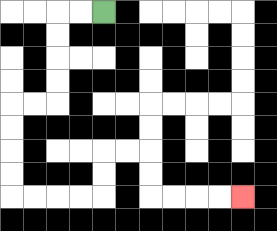{'start': '[4, 0]', 'end': '[10, 8]', 'path_directions': 'L,L,D,D,D,D,L,L,D,D,D,D,R,R,R,R,U,U,R,R,D,D,R,R,R,R', 'path_coordinates': '[[4, 0], [3, 0], [2, 0], [2, 1], [2, 2], [2, 3], [2, 4], [1, 4], [0, 4], [0, 5], [0, 6], [0, 7], [0, 8], [1, 8], [2, 8], [3, 8], [4, 8], [4, 7], [4, 6], [5, 6], [6, 6], [6, 7], [6, 8], [7, 8], [8, 8], [9, 8], [10, 8]]'}